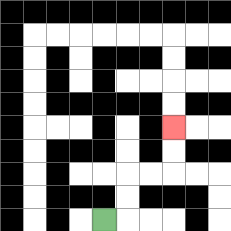{'start': '[4, 9]', 'end': '[7, 5]', 'path_directions': 'R,U,U,R,R,U,U', 'path_coordinates': '[[4, 9], [5, 9], [5, 8], [5, 7], [6, 7], [7, 7], [7, 6], [7, 5]]'}